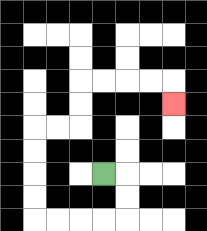{'start': '[4, 7]', 'end': '[7, 4]', 'path_directions': 'R,D,D,L,L,L,L,U,U,U,U,R,R,U,U,R,R,R,R,D', 'path_coordinates': '[[4, 7], [5, 7], [5, 8], [5, 9], [4, 9], [3, 9], [2, 9], [1, 9], [1, 8], [1, 7], [1, 6], [1, 5], [2, 5], [3, 5], [3, 4], [3, 3], [4, 3], [5, 3], [6, 3], [7, 3], [7, 4]]'}